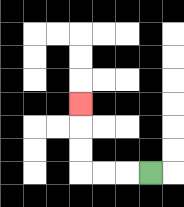{'start': '[6, 7]', 'end': '[3, 4]', 'path_directions': 'L,L,L,U,U,U', 'path_coordinates': '[[6, 7], [5, 7], [4, 7], [3, 7], [3, 6], [3, 5], [3, 4]]'}